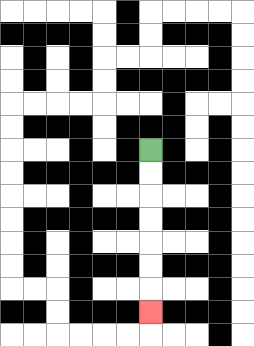{'start': '[6, 6]', 'end': '[6, 13]', 'path_directions': 'D,D,D,D,D,D,D', 'path_coordinates': '[[6, 6], [6, 7], [6, 8], [6, 9], [6, 10], [6, 11], [6, 12], [6, 13]]'}